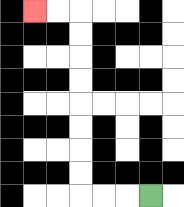{'start': '[6, 8]', 'end': '[1, 0]', 'path_directions': 'L,L,L,U,U,U,U,U,U,U,U,L,L', 'path_coordinates': '[[6, 8], [5, 8], [4, 8], [3, 8], [3, 7], [3, 6], [3, 5], [3, 4], [3, 3], [3, 2], [3, 1], [3, 0], [2, 0], [1, 0]]'}